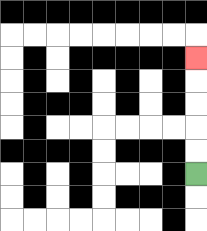{'start': '[8, 7]', 'end': '[8, 2]', 'path_directions': 'U,U,U,U,U', 'path_coordinates': '[[8, 7], [8, 6], [8, 5], [8, 4], [8, 3], [8, 2]]'}